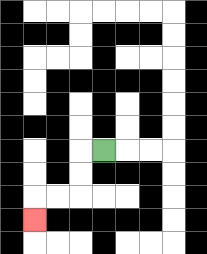{'start': '[4, 6]', 'end': '[1, 9]', 'path_directions': 'L,D,D,L,L,D', 'path_coordinates': '[[4, 6], [3, 6], [3, 7], [3, 8], [2, 8], [1, 8], [1, 9]]'}